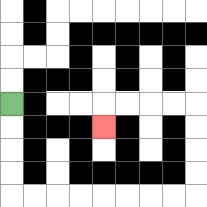{'start': '[0, 4]', 'end': '[4, 5]', 'path_directions': 'D,D,D,D,R,R,R,R,R,R,R,R,U,U,U,U,L,L,L,L,D', 'path_coordinates': '[[0, 4], [0, 5], [0, 6], [0, 7], [0, 8], [1, 8], [2, 8], [3, 8], [4, 8], [5, 8], [6, 8], [7, 8], [8, 8], [8, 7], [8, 6], [8, 5], [8, 4], [7, 4], [6, 4], [5, 4], [4, 4], [4, 5]]'}